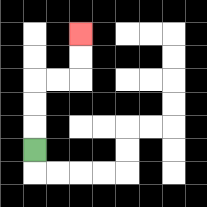{'start': '[1, 6]', 'end': '[3, 1]', 'path_directions': 'U,U,U,R,R,U,U', 'path_coordinates': '[[1, 6], [1, 5], [1, 4], [1, 3], [2, 3], [3, 3], [3, 2], [3, 1]]'}